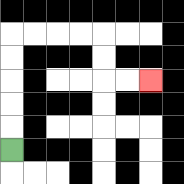{'start': '[0, 6]', 'end': '[6, 3]', 'path_directions': 'U,U,U,U,U,R,R,R,R,D,D,R,R', 'path_coordinates': '[[0, 6], [0, 5], [0, 4], [0, 3], [0, 2], [0, 1], [1, 1], [2, 1], [3, 1], [4, 1], [4, 2], [4, 3], [5, 3], [6, 3]]'}